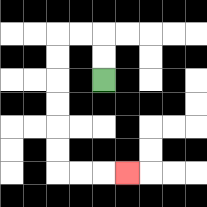{'start': '[4, 3]', 'end': '[5, 7]', 'path_directions': 'U,U,L,L,D,D,D,D,D,D,R,R,R', 'path_coordinates': '[[4, 3], [4, 2], [4, 1], [3, 1], [2, 1], [2, 2], [2, 3], [2, 4], [2, 5], [2, 6], [2, 7], [3, 7], [4, 7], [5, 7]]'}